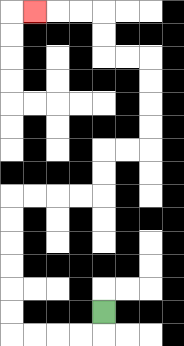{'start': '[4, 13]', 'end': '[1, 0]', 'path_directions': 'D,L,L,L,L,U,U,U,U,U,U,R,R,R,R,U,U,R,R,U,U,U,U,L,L,U,U,L,L,L', 'path_coordinates': '[[4, 13], [4, 14], [3, 14], [2, 14], [1, 14], [0, 14], [0, 13], [0, 12], [0, 11], [0, 10], [0, 9], [0, 8], [1, 8], [2, 8], [3, 8], [4, 8], [4, 7], [4, 6], [5, 6], [6, 6], [6, 5], [6, 4], [6, 3], [6, 2], [5, 2], [4, 2], [4, 1], [4, 0], [3, 0], [2, 0], [1, 0]]'}